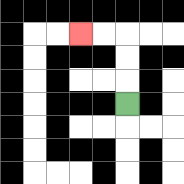{'start': '[5, 4]', 'end': '[3, 1]', 'path_directions': 'U,U,U,L,L', 'path_coordinates': '[[5, 4], [5, 3], [5, 2], [5, 1], [4, 1], [3, 1]]'}